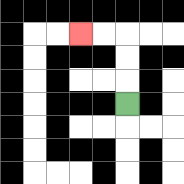{'start': '[5, 4]', 'end': '[3, 1]', 'path_directions': 'U,U,U,L,L', 'path_coordinates': '[[5, 4], [5, 3], [5, 2], [5, 1], [4, 1], [3, 1]]'}